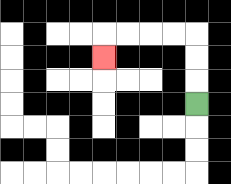{'start': '[8, 4]', 'end': '[4, 2]', 'path_directions': 'U,U,U,L,L,L,L,D', 'path_coordinates': '[[8, 4], [8, 3], [8, 2], [8, 1], [7, 1], [6, 1], [5, 1], [4, 1], [4, 2]]'}